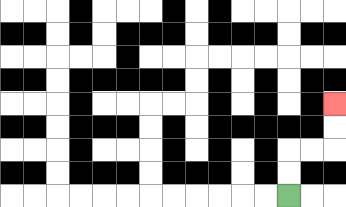{'start': '[12, 8]', 'end': '[14, 4]', 'path_directions': 'U,U,R,R,U,U', 'path_coordinates': '[[12, 8], [12, 7], [12, 6], [13, 6], [14, 6], [14, 5], [14, 4]]'}